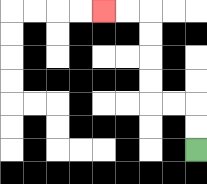{'start': '[8, 6]', 'end': '[4, 0]', 'path_directions': 'U,U,L,L,U,U,U,U,L,L', 'path_coordinates': '[[8, 6], [8, 5], [8, 4], [7, 4], [6, 4], [6, 3], [6, 2], [6, 1], [6, 0], [5, 0], [4, 0]]'}